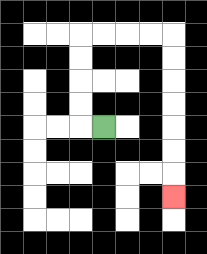{'start': '[4, 5]', 'end': '[7, 8]', 'path_directions': 'L,U,U,U,U,R,R,R,R,D,D,D,D,D,D,D', 'path_coordinates': '[[4, 5], [3, 5], [3, 4], [3, 3], [3, 2], [3, 1], [4, 1], [5, 1], [6, 1], [7, 1], [7, 2], [7, 3], [7, 4], [7, 5], [7, 6], [7, 7], [7, 8]]'}